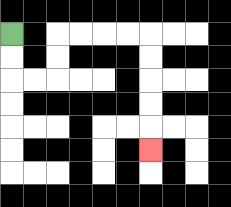{'start': '[0, 1]', 'end': '[6, 6]', 'path_directions': 'D,D,R,R,U,U,R,R,R,R,D,D,D,D,D', 'path_coordinates': '[[0, 1], [0, 2], [0, 3], [1, 3], [2, 3], [2, 2], [2, 1], [3, 1], [4, 1], [5, 1], [6, 1], [6, 2], [6, 3], [6, 4], [6, 5], [6, 6]]'}